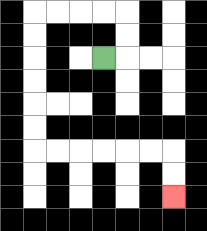{'start': '[4, 2]', 'end': '[7, 8]', 'path_directions': 'R,U,U,L,L,L,L,D,D,D,D,D,D,R,R,R,R,R,R,D,D', 'path_coordinates': '[[4, 2], [5, 2], [5, 1], [5, 0], [4, 0], [3, 0], [2, 0], [1, 0], [1, 1], [1, 2], [1, 3], [1, 4], [1, 5], [1, 6], [2, 6], [3, 6], [4, 6], [5, 6], [6, 6], [7, 6], [7, 7], [7, 8]]'}